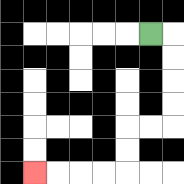{'start': '[6, 1]', 'end': '[1, 7]', 'path_directions': 'R,D,D,D,D,L,L,D,D,L,L,L,L', 'path_coordinates': '[[6, 1], [7, 1], [7, 2], [7, 3], [7, 4], [7, 5], [6, 5], [5, 5], [5, 6], [5, 7], [4, 7], [3, 7], [2, 7], [1, 7]]'}